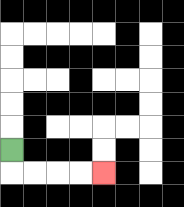{'start': '[0, 6]', 'end': '[4, 7]', 'path_directions': 'D,R,R,R,R', 'path_coordinates': '[[0, 6], [0, 7], [1, 7], [2, 7], [3, 7], [4, 7]]'}